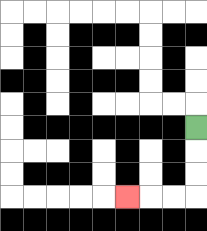{'start': '[8, 5]', 'end': '[5, 8]', 'path_directions': 'D,D,D,L,L,L', 'path_coordinates': '[[8, 5], [8, 6], [8, 7], [8, 8], [7, 8], [6, 8], [5, 8]]'}